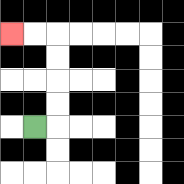{'start': '[1, 5]', 'end': '[0, 1]', 'path_directions': 'R,U,U,U,U,L,L', 'path_coordinates': '[[1, 5], [2, 5], [2, 4], [2, 3], [2, 2], [2, 1], [1, 1], [0, 1]]'}